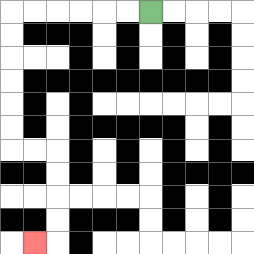{'start': '[6, 0]', 'end': '[1, 10]', 'path_directions': 'L,L,L,L,L,L,D,D,D,D,D,D,R,R,D,D,D,D,L', 'path_coordinates': '[[6, 0], [5, 0], [4, 0], [3, 0], [2, 0], [1, 0], [0, 0], [0, 1], [0, 2], [0, 3], [0, 4], [0, 5], [0, 6], [1, 6], [2, 6], [2, 7], [2, 8], [2, 9], [2, 10], [1, 10]]'}